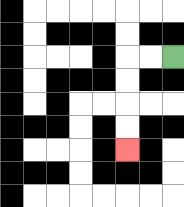{'start': '[7, 2]', 'end': '[5, 6]', 'path_directions': 'L,L,D,D,D,D', 'path_coordinates': '[[7, 2], [6, 2], [5, 2], [5, 3], [5, 4], [5, 5], [5, 6]]'}